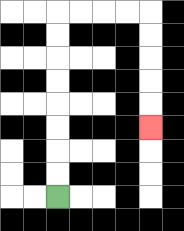{'start': '[2, 8]', 'end': '[6, 5]', 'path_directions': 'U,U,U,U,U,U,U,U,R,R,R,R,D,D,D,D,D', 'path_coordinates': '[[2, 8], [2, 7], [2, 6], [2, 5], [2, 4], [2, 3], [2, 2], [2, 1], [2, 0], [3, 0], [4, 0], [5, 0], [6, 0], [6, 1], [6, 2], [6, 3], [6, 4], [6, 5]]'}